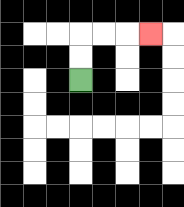{'start': '[3, 3]', 'end': '[6, 1]', 'path_directions': 'U,U,R,R,R', 'path_coordinates': '[[3, 3], [3, 2], [3, 1], [4, 1], [5, 1], [6, 1]]'}